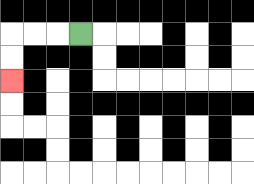{'start': '[3, 1]', 'end': '[0, 3]', 'path_directions': 'L,L,L,D,D', 'path_coordinates': '[[3, 1], [2, 1], [1, 1], [0, 1], [0, 2], [0, 3]]'}